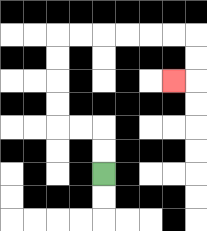{'start': '[4, 7]', 'end': '[7, 3]', 'path_directions': 'U,U,L,L,U,U,U,U,R,R,R,R,R,R,D,D,L', 'path_coordinates': '[[4, 7], [4, 6], [4, 5], [3, 5], [2, 5], [2, 4], [2, 3], [2, 2], [2, 1], [3, 1], [4, 1], [5, 1], [6, 1], [7, 1], [8, 1], [8, 2], [8, 3], [7, 3]]'}